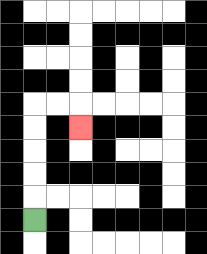{'start': '[1, 9]', 'end': '[3, 5]', 'path_directions': 'U,U,U,U,U,R,R,D', 'path_coordinates': '[[1, 9], [1, 8], [1, 7], [1, 6], [1, 5], [1, 4], [2, 4], [3, 4], [3, 5]]'}